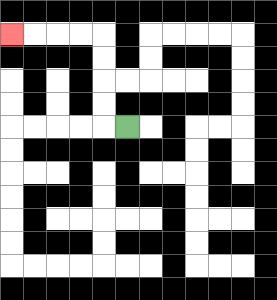{'start': '[5, 5]', 'end': '[0, 1]', 'path_directions': 'L,U,U,U,U,L,L,L,L', 'path_coordinates': '[[5, 5], [4, 5], [4, 4], [4, 3], [4, 2], [4, 1], [3, 1], [2, 1], [1, 1], [0, 1]]'}